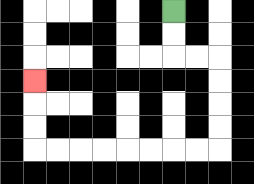{'start': '[7, 0]', 'end': '[1, 3]', 'path_directions': 'D,D,R,R,D,D,D,D,L,L,L,L,L,L,L,L,U,U,U', 'path_coordinates': '[[7, 0], [7, 1], [7, 2], [8, 2], [9, 2], [9, 3], [9, 4], [9, 5], [9, 6], [8, 6], [7, 6], [6, 6], [5, 6], [4, 6], [3, 6], [2, 6], [1, 6], [1, 5], [1, 4], [1, 3]]'}